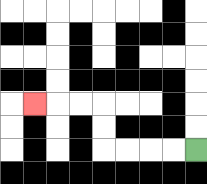{'start': '[8, 6]', 'end': '[1, 4]', 'path_directions': 'L,L,L,L,U,U,L,L,L', 'path_coordinates': '[[8, 6], [7, 6], [6, 6], [5, 6], [4, 6], [4, 5], [4, 4], [3, 4], [2, 4], [1, 4]]'}